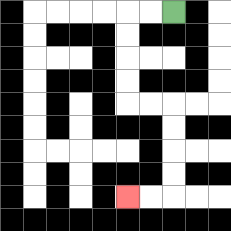{'start': '[7, 0]', 'end': '[5, 8]', 'path_directions': 'L,L,D,D,D,D,R,R,D,D,D,D,L,L', 'path_coordinates': '[[7, 0], [6, 0], [5, 0], [5, 1], [5, 2], [5, 3], [5, 4], [6, 4], [7, 4], [7, 5], [7, 6], [7, 7], [7, 8], [6, 8], [5, 8]]'}